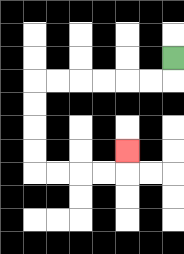{'start': '[7, 2]', 'end': '[5, 6]', 'path_directions': 'D,L,L,L,L,L,L,D,D,D,D,R,R,R,R,U', 'path_coordinates': '[[7, 2], [7, 3], [6, 3], [5, 3], [4, 3], [3, 3], [2, 3], [1, 3], [1, 4], [1, 5], [1, 6], [1, 7], [2, 7], [3, 7], [4, 7], [5, 7], [5, 6]]'}